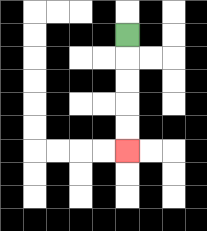{'start': '[5, 1]', 'end': '[5, 6]', 'path_directions': 'D,D,D,D,D', 'path_coordinates': '[[5, 1], [5, 2], [5, 3], [5, 4], [5, 5], [5, 6]]'}